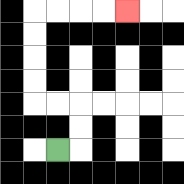{'start': '[2, 6]', 'end': '[5, 0]', 'path_directions': 'R,U,U,L,L,U,U,U,U,R,R,R,R', 'path_coordinates': '[[2, 6], [3, 6], [3, 5], [3, 4], [2, 4], [1, 4], [1, 3], [1, 2], [1, 1], [1, 0], [2, 0], [3, 0], [4, 0], [5, 0]]'}